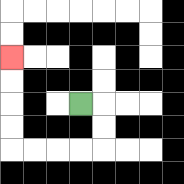{'start': '[3, 4]', 'end': '[0, 2]', 'path_directions': 'R,D,D,L,L,L,L,U,U,U,U', 'path_coordinates': '[[3, 4], [4, 4], [4, 5], [4, 6], [3, 6], [2, 6], [1, 6], [0, 6], [0, 5], [0, 4], [0, 3], [0, 2]]'}